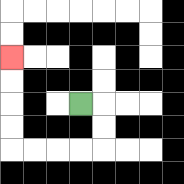{'start': '[3, 4]', 'end': '[0, 2]', 'path_directions': 'R,D,D,L,L,L,L,U,U,U,U', 'path_coordinates': '[[3, 4], [4, 4], [4, 5], [4, 6], [3, 6], [2, 6], [1, 6], [0, 6], [0, 5], [0, 4], [0, 3], [0, 2]]'}